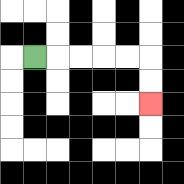{'start': '[1, 2]', 'end': '[6, 4]', 'path_directions': 'R,R,R,R,R,D,D', 'path_coordinates': '[[1, 2], [2, 2], [3, 2], [4, 2], [5, 2], [6, 2], [6, 3], [6, 4]]'}